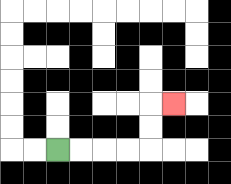{'start': '[2, 6]', 'end': '[7, 4]', 'path_directions': 'R,R,R,R,U,U,R', 'path_coordinates': '[[2, 6], [3, 6], [4, 6], [5, 6], [6, 6], [6, 5], [6, 4], [7, 4]]'}